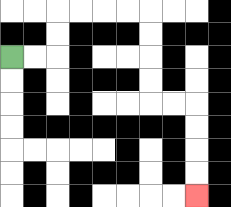{'start': '[0, 2]', 'end': '[8, 8]', 'path_directions': 'R,R,U,U,R,R,R,R,D,D,D,D,R,R,D,D,D,D', 'path_coordinates': '[[0, 2], [1, 2], [2, 2], [2, 1], [2, 0], [3, 0], [4, 0], [5, 0], [6, 0], [6, 1], [6, 2], [6, 3], [6, 4], [7, 4], [8, 4], [8, 5], [8, 6], [8, 7], [8, 8]]'}